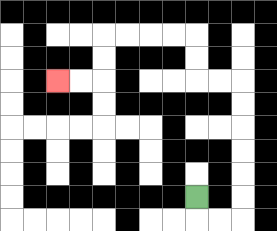{'start': '[8, 8]', 'end': '[2, 3]', 'path_directions': 'D,R,R,U,U,U,U,U,U,L,L,U,U,L,L,L,L,D,D,L,L', 'path_coordinates': '[[8, 8], [8, 9], [9, 9], [10, 9], [10, 8], [10, 7], [10, 6], [10, 5], [10, 4], [10, 3], [9, 3], [8, 3], [8, 2], [8, 1], [7, 1], [6, 1], [5, 1], [4, 1], [4, 2], [4, 3], [3, 3], [2, 3]]'}